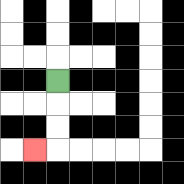{'start': '[2, 3]', 'end': '[1, 6]', 'path_directions': 'D,D,D,L', 'path_coordinates': '[[2, 3], [2, 4], [2, 5], [2, 6], [1, 6]]'}